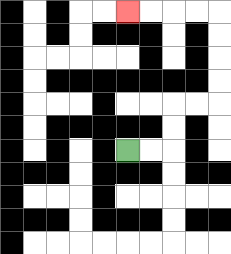{'start': '[5, 6]', 'end': '[5, 0]', 'path_directions': 'R,R,U,U,R,R,U,U,U,U,L,L,L,L', 'path_coordinates': '[[5, 6], [6, 6], [7, 6], [7, 5], [7, 4], [8, 4], [9, 4], [9, 3], [9, 2], [9, 1], [9, 0], [8, 0], [7, 0], [6, 0], [5, 0]]'}